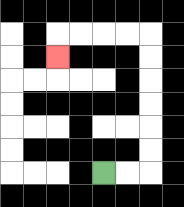{'start': '[4, 7]', 'end': '[2, 2]', 'path_directions': 'R,R,U,U,U,U,U,U,L,L,L,L,D', 'path_coordinates': '[[4, 7], [5, 7], [6, 7], [6, 6], [6, 5], [6, 4], [6, 3], [6, 2], [6, 1], [5, 1], [4, 1], [3, 1], [2, 1], [2, 2]]'}